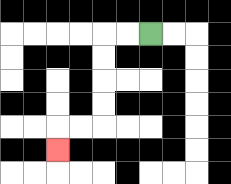{'start': '[6, 1]', 'end': '[2, 6]', 'path_directions': 'L,L,D,D,D,D,L,L,D', 'path_coordinates': '[[6, 1], [5, 1], [4, 1], [4, 2], [4, 3], [4, 4], [4, 5], [3, 5], [2, 5], [2, 6]]'}